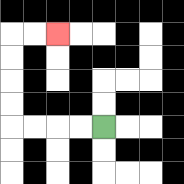{'start': '[4, 5]', 'end': '[2, 1]', 'path_directions': 'L,L,L,L,U,U,U,U,R,R', 'path_coordinates': '[[4, 5], [3, 5], [2, 5], [1, 5], [0, 5], [0, 4], [0, 3], [0, 2], [0, 1], [1, 1], [2, 1]]'}